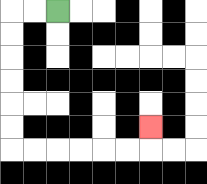{'start': '[2, 0]', 'end': '[6, 5]', 'path_directions': 'L,L,D,D,D,D,D,D,R,R,R,R,R,R,U', 'path_coordinates': '[[2, 0], [1, 0], [0, 0], [0, 1], [0, 2], [0, 3], [0, 4], [0, 5], [0, 6], [1, 6], [2, 6], [3, 6], [4, 6], [5, 6], [6, 6], [6, 5]]'}